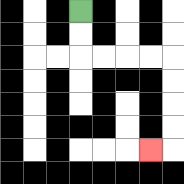{'start': '[3, 0]', 'end': '[6, 6]', 'path_directions': 'D,D,R,R,R,R,D,D,D,D,L', 'path_coordinates': '[[3, 0], [3, 1], [3, 2], [4, 2], [5, 2], [6, 2], [7, 2], [7, 3], [7, 4], [7, 5], [7, 6], [6, 6]]'}